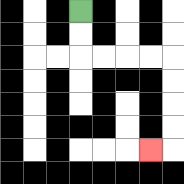{'start': '[3, 0]', 'end': '[6, 6]', 'path_directions': 'D,D,R,R,R,R,D,D,D,D,L', 'path_coordinates': '[[3, 0], [3, 1], [3, 2], [4, 2], [5, 2], [6, 2], [7, 2], [7, 3], [7, 4], [7, 5], [7, 6], [6, 6]]'}